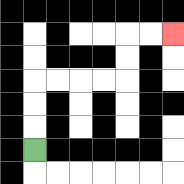{'start': '[1, 6]', 'end': '[7, 1]', 'path_directions': 'U,U,U,R,R,R,R,U,U,R,R', 'path_coordinates': '[[1, 6], [1, 5], [1, 4], [1, 3], [2, 3], [3, 3], [4, 3], [5, 3], [5, 2], [5, 1], [6, 1], [7, 1]]'}